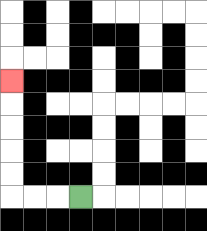{'start': '[3, 8]', 'end': '[0, 3]', 'path_directions': 'L,L,L,U,U,U,U,U', 'path_coordinates': '[[3, 8], [2, 8], [1, 8], [0, 8], [0, 7], [0, 6], [0, 5], [0, 4], [0, 3]]'}